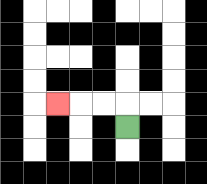{'start': '[5, 5]', 'end': '[2, 4]', 'path_directions': 'U,L,L,L', 'path_coordinates': '[[5, 5], [5, 4], [4, 4], [3, 4], [2, 4]]'}